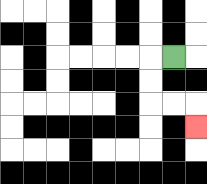{'start': '[7, 2]', 'end': '[8, 5]', 'path_directions': 'L,D,D,R,R,D', 'path_coordinates': '[[7, 2], [6, 2], [6, 3], [6, 4], [7, 4], [8, 4], [8, 5]]'}